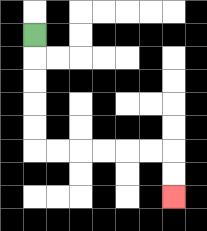{'start': '[1, 1]', 'end': '[7, 8]', 'path_directions': 'D,D,D,D,D,R,R,R,R,R,R,D,D', 'path_coordinates': '[[1, 1], [1, 2], [1, 3], [1, 4], [1, 5], [1, 6], [2, 6], [3, 6], [4, 6], [5, 6], [6, 6], [7, 6], [7, 7], [7, 8]]'}